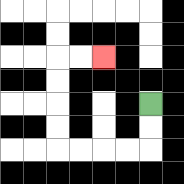{'start': '[6, 4]', 'end': '[4, 2]', 'path_directions': 'D,D,L,L,L,L,U,U,U,U,R,R', 'path_coordinates': '[[6, 4], [6, 5], [6, 6], [5, 6], [4, 6], [3, 6], [2, 6], [2, 5], [2, 4], [2, 3], [2, 2], [3, 2], [4, 2]]'}